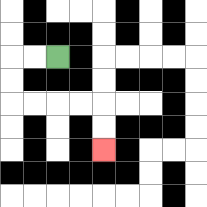{'start': '[2, 2]', 'end': '[4, 6]', 'path_directions': 'L,L,D,D,R,R,R,R,D,D', 'path_coordinates': '[[2, 2], [1, 2], [0, 2], [0, 3], [0, 4], [1, 4], [2, 4], [3, 4], [4, 4], [4, 5], [4, 6]]'}